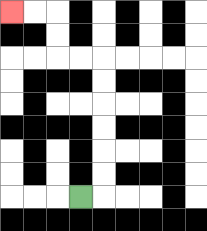{'start': '[3, 8]', 'end': '[0, 0]', 'path_directions': 'R,U,U,U,U,U,U,L,L,U,U,L,L', 'path_coordinates': '[[3, 8], [4, 8], [4, 7], [4, 6], [4, 5], [4, 4], [4, 3], [4, 2], [3, 2], [2, 2], [2, 1], [2, 0], [1, 0], [0, 0]]'}